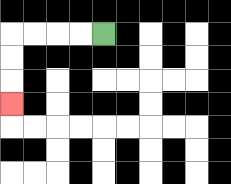{'start': '[4, 1]', 'end': '[0, 4]', 'path_directions': 'L,L,L,L,D,D,D', 'path_coordinates': '[[4, 1], [3, 1], [2, 1], [1, 1], [0, 1], [0, 2], [0, 3], [0, 4]]'}